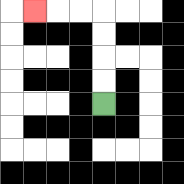{'start': '[4, 4]', 'end': '[1, 0]', 'path_directions': 'U,U,U,U,L,L,L', 'path_coordinates': '[[4, 4], [4, 3], [4, 2], [4, 1], [4, 0], [3, 0], [2, 0], [1, 0]]'}